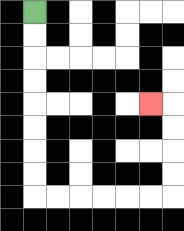{'start': '[1, 0]', 'end': '[6, 4]', 'path_directions': 'D,D,D,D,D,D,D,D,R,R,R,R,R,R,U,U,U,U,L', 'path_coordinates': '[[1, 0], [1, 1], [1, 2], [1, 3], [1, 4], [1, 5], [1, 6], [1, 7], [1, 8], [2, 8], [3, 8], [4, 8], [5, 8], [6, 8], [7, 8], [7, 7], [7, 6], [7, 5], [7, 4], [6, 4]]'}